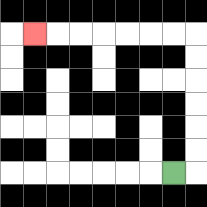{'start': '[7, 7]', 'end': '[1, 1]', 'path_directions': 'R,U,U,U,U,U,U,L,L,L,L,L,L,L', 'path_coordinates': '[[7, 7], [8, 7], [8, 6], [8, 5], [8, 4], [8, 3], [8, 2], [8, 1], [7, 1], [6, 1], [5, 1], [4, 1], [3, 1], [2, 1], [1, 1]]'}